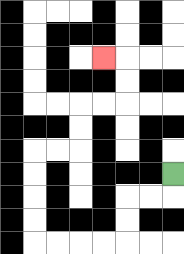{'start': '[7, 7]', 'end': '[4, 2]', 'path_directions': 'D,L,L,D,D,L,L,L,L,U,U,U,U,R,R,U,U,R,R,U,U,L', 'path_coordinates': '[[7, 7], [7, 8], [6, 8], [5, 8], [5, 9], [5, 10], [4, 10], [3, 10], [2, 10], [1, 10], [1, 9], [1, 8], [1, 7], [1, 6], [2, 6], [3, 6], [3, 5], [3, 4], [4, 4], [5, 4], [5, 3], [5, 2], [4, 2]]'}